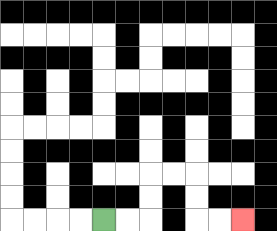{'start': '[4, 9]', 'end': '[10, 9]', 'path_directions': 'R,R,U,U,R,R,D,D,R,R', 'path_coordinates': '[[4, 9], [5, 9], [6, 9], [6, 8], [6, 7], [7, 7], [8, 7], [8, 8], [8, 9], [9, 9], [10, 9]]'}